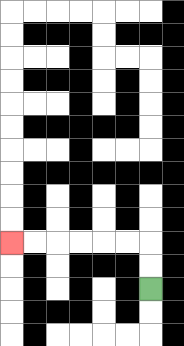{'start': '[6, 12]', 'end': '[0, 10]', 'path_directions': 'U,U,L,L,L,L,L,L', 'path_coordinates': '[[6, 12], [6, 11], [6, 10], [5, 10], [4, 10], [3, 10], [2, 10], [1, 10], [0, 10]]'}